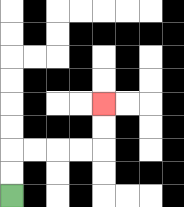{'start': '[0, 8]', 'end': '[4, 4]', 'path_directions': 'U,U,R,R,R,R,U,U', 'path_coordinates': '[[0, 8], [0, 7], [0, 6], [1, 6], [2, 6], [3, 6], [4, 6], [4, 5], [4, 4]]'}